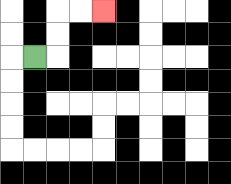{'start': '[1, 2]', 'end': '[4, 0]', 'path_directions': 'R,U,U,R,R', 'path_coordinates': '[[1, 2], [2, 2], [2, 1], [2, 0], [3, 0], [4, 0]]'}